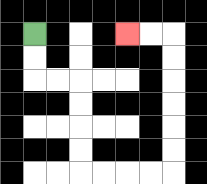{'start': '[1, 1]', 'end': '[5, 1]', 'path_directions': 'D,D,R,R,D,D,D,D,R,R,R,R,U,U,U,U,U,U,L,L', 'path_coordinates': '[[1, 1], [1, 2], [1, 3], [2, 3], [3, 3], [3, 4], [3, 5], [3, 6], [3, 7], [4, 7], [5, 7], [6, 7], [7, 7], [7, 6], [7, 5], [7, 4], [7, 3], [7, 2], [7, 1], [6, 1], [5, 1]]'}